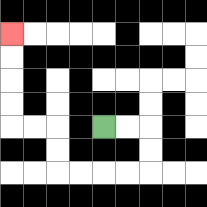{'start': '[4, 5]', 'end': '[0, 1]', 'path_directions': 'R,R,D,D,L,L,L,L,U,U,L,L,U,U,U,U', 'path_coordinates': '[[4, 5], [5, 5], [6, 5], [6, 6], [6, 7], [5, 7], [4, 7], [3, 7], [2, 7], [2, 6], [2, 5], [1, 5], [0, 5], [0, 4], [0, 3], [0, 2], [0, 1]]'}